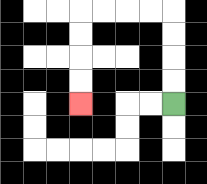{'start': '[7, 4]', 'end': '[3, 4]', 'path_directions': 'U,U,U,U,L,L,L,L,D,D,D,D', 'path_coordinates': '[[7, 4], [7, 3], [7, 2], [7, 1], [7, 0], [6, 0], [5, 0], [4, 0], [3, 0], [3, 1], [3, 2], [3, 3], [3, 4]]'}